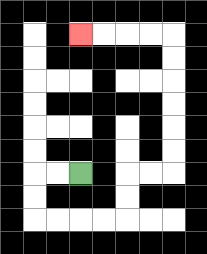{'start': '[3, 7]', 'end': '[3, 1]', 'path_directions': 'L,L,D,D,R,R,R,R,U,U,R,R,U,U,U,U,U,U,L,L,L,L', 'path_coordinates': '[[3, 7], [2, 7], [1, 7], [1, 8], [1, 9], [2, 9], [3, 9], [4, 9], [5, 9], [5, 8], [5, 7], [6, 7], [7, 7], [7, 6], [7, 5], [7, 4], [7, 3], [7, 2], [7, 1], [6, 1], [5, 1], [4, 1], [3, 1]]'}